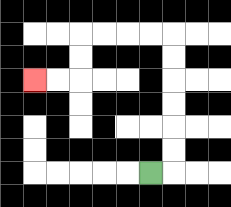{'start': '[6, 7]', 'end': '[1, 3]', 'path_directions': 'R,U,U,U,U,U,U,L,L,L,L,D,D,L,L', 'path_coordinates': '[[6, 7], [7, 7], [7, 6], [7, 5], [7, 4], [7, 3], [7, 2], [7, 1], [6, 1], [5, 1], [4, 1], [3, 1], [3, 2], [3, 3], [2, 3], [1, 3]]'}